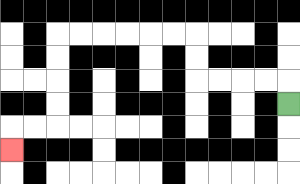{'start': '[12, 4]', 'end': '[0, 6]', 'path_directions': 'U,L,L,L,L,U,U,L,L,L,L,L,L,D,D,D,D,L,L,D', 'path_coordinates': '[[12, 4], [12, 3], [11, 3], [10, 3], [9, 3], [8, 3], [8, 2], [8, 1], [7, 1], [6, 1], [5, 1], [4, 1], [3, 1], [2, 1], [2, 2], [2, 3], [2, 4], [2, 5], [1, 5], [0, 5], [0, 6]]'}